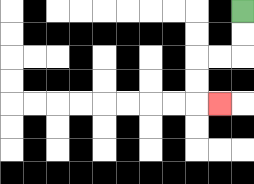{'start': '[10, 0]', 'end': '[9, 4]', 'path_directions': 'D,D,L,L,D,D,R', 'path_coordinates': '[[10, 0], [10, 1], [10, 2], [9, 2], [8, 2], [8, 3], [8, 4], [9, 4]]'}